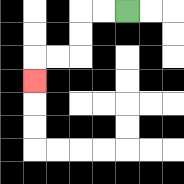{'start': '[5, 0]', 'end': '[1, 3]', 'path_directions': 'L,L,D,D,L,L,D', 'path_coordinates': '[[5, 0], [4, 0], [3, 0], [3, 1], [3, 2], [2, 2], [1, 2], [1, 3]]'}